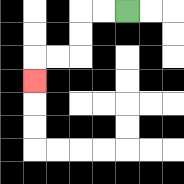{'start': '[5, 0]', 'end': '[1, 3]', 'path_directions': 'L,L,D,D,L,L,D', 'path_coordinates': '[[5, 0], [4, 0], [3, 0], [3, 1], [3, 2], [2, 2], [1, 2], [1, 3]]'}